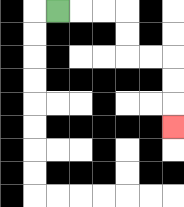{'start': '[2, 0]', 'end': '[7, 5]', 'path_directions': 'R,R,R,D,D,R,R,D,D,D', 'path_coordinates': '[[2, 0], [3, 0], [4, 0], [5, 0], [5, 1], [5, 2], [6, 2], [7, 2], [7, 3], [7, 4], [7, 5]]'}